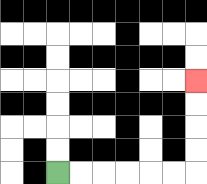{'start': '[2, 7]', 'end': '[8, 3]', 'path_directions': 'R,R,R,R,R,R,U,U,U,U', 'path_coordinates': '[[2, 7], [3, 7], [4, 7], [5, 7], [6, 7], [7, 7], [8, 7], [8, 6], [8, 5], [8, 4], [8, 3]]'}